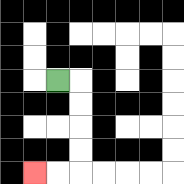{'start': '[2, 3]', 'end': '[1, 7]', 'path_directions': 'R,D,D,D,D,L,L', 'path_coordinates': '[[2, 3], [3, 3], [3, 4], [3, 5], [3, 6], [3, 7], [2, 7], [1, 7]]'}